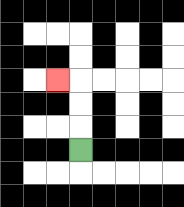{'start': '[3, 6]', 'end': '[2, 3]', 'path_directions': 'U,U,U,L', 'path_coordinates': '[[3, 6], [3, 5], [3, 4], [3, 3], [2, 3]]'}